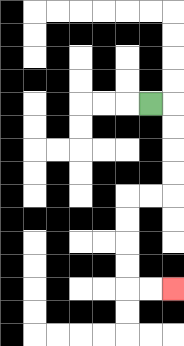{'start': '[6, 4]', 'end': '[7, 12]', 'path_directions': 'R,D,D,D,D,L,L,D,D,D,D,R,R', 'path_coordinates': '[[6, 4], [7, 4], [7, 5], [7, 6], [7, 7], [7, 8], [6, 8], [5, 8], [5, 9], [5, 10], [5, 11], [5, 12], [6, 12], [7, 12]]'}